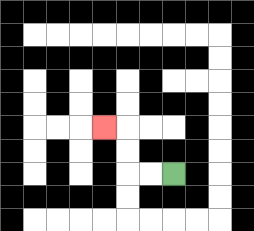{'start': '[7, 7]', 'end': '[4, 5]', 'path_directions': 'L,L,U,U,L', 'path_coordinates': '[[7, 7], [6, 7], [5, 7], [5, 6], [5, 5], [4, 5]]'}